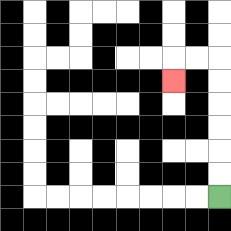{'start': '[9, 8]', 'end': '[7, 3]', 'path_directions': 'U,U,U,U,U,U,L,L,D', 'path_coordinates': '[[9, 8], [9, 7], [9, 6], [9, 5], [9, 4], [9, 3], [9, 2], [8, 2], [7, 2], [7, 3]]'}